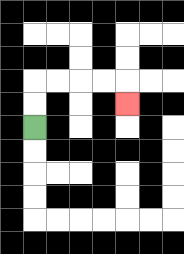{'start': '[1, 5]', 'end': '[5, 4]', 'path_directions': 'U,U,R,R,R,R,D', 'path_coordinates': '[[1, 5], [1, 4], [1, 3], [2, 3], [3, 3], [4, 3], [5, 3], [5, 4]]'}